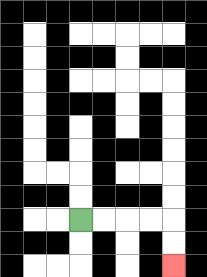{'start': '[3, 9]', 'end': '[7, 11]', 'path_directions': 'R,R,R,R,D,D', 'path_coordinates': '[[3, 9], [4, 9], [5, 9], [6, 9], [7, 9], [7, 10], [7, 11]]'}